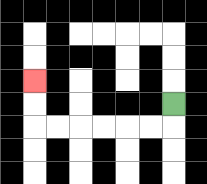{'start': '[7, 4]', 'end': '[1, 3]', 'path_directions': 'D,L,L,L,L,L,L,U,U', 'path_coordinates': '[[7, 4], [7, 5], [6, 5], [5, 5], [4, 5], [3, 5], [2, 5], [1, 5], [1, 4], [1, 3]]'}